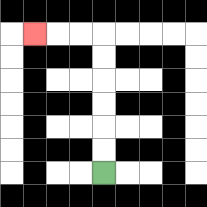{'start': '[4, 7]', 'end': '[1, 1]', 'path_directions': 'U,U,U,U,U,U,L,L,L', 'path_coordinates': '[[4, 7], [4, 6], [4, 5], [4, 4], [4, 3], [4, 2], [4, 1], [3, 1], [2, 1], [1, 1]]'}